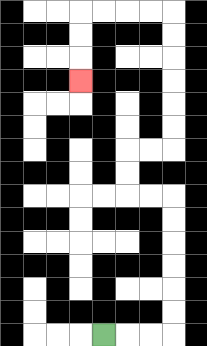{'start': '[4, 14]', 'end': '[3, 3]', 'path_directions': 'R,R,R,U,U,U,U,U,U,L,L,U,U,R,R,U,U,U,U,U,U,L,L,L,L,D,D,D', 'path_coordinates': '[[4, 14], [5, 14], [6, 14], [7, 14], [7, 13], [7, 12], [7, 11], [7, 10], [7, 9], [7, 8], [6, 8], [5, 8], [5, 7], [5, 6], [6, 6], [7, 6], [7, 5], [7, 4], [7, 3], [7, 2], [7, 1], [7, 0], [6, 0], [5, 0], [4, 0], [3, 0], [3, 1], [3, 2], [3, 3]]'}